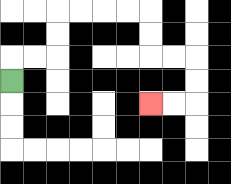{'start': '[0, 3]', 'end': '[6, 4]', 'path_directions': 'U,R,R,U,U,R,R,R,R,D,D,R,R,D,D,L,L', 'path_coordinates': '[[0, 3], [0, 2], [1, 2], [2, 2], [2, 1], [2, 0], [3, 0], [4, 0], [5, 0], [6, 0], [6, 1], [6, 2], [7, 2], [8, 2], [8, 3], [8, 4], [7, 4], [6, 4]]'}